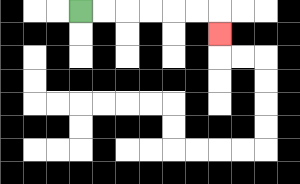{'start': '[3, 0]', 'end': '[9, 1]', 'path_directions': 'R,R,R,R,R,R,D', 'path_coordinates': '[[3, 0], [4, 0], [5, 0], [6, 0], [7, 0], [8, 0], [9, 0], [9, 1]]'}